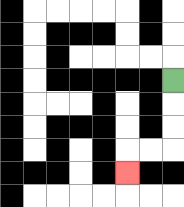{'start': '[7, 3]', 'end': '[5, 7]', 'path_directions': 'D,D,D,L,L,D', 'path_coordinates': '[[7, 3], [7, 4], [7, 5], [7, 6], [6, 6], [5, 6], [5, 7]]'}